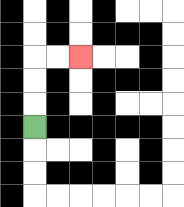{'start': '[1, 5]', 'end': '[3, 2]', 'path_directions': 'U,U,U,R,R', 'path_coordinates': '[[1, 5], [1, 4], [1, 3], [1, 2], [2, 2], [3, 2]]'}